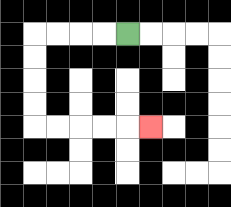{'start': '[5, 1]', 'end': '[6, 5]', 'path_directions': 'L,L,L,L,D,D,D,D,R,R,R,R,R', 'path_coordinates': '[[5, 1], [4, 1], [3, 1], [2, 1], [1, 1], [1, 2], [1, 3], [1, 4], [1, 5], [2, 5], [3, 5], [4, 5], [5, 5], [6, 5]]'}